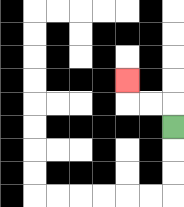{'start': '[7, 5]', 'end': '[5, 3]', 'path_directions': 'U,L,L,U', 'path_coordinates': '[[7, 5], [7, 4], [6, 4], [5, 4], [5, 3]]'}